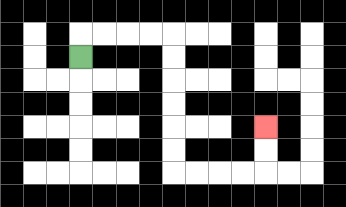{'start': '[3, 2]', 'end': '[11, 5]', 'path_directions': 'U,R,R,R,R,D,D,D,D,D,D,R,R,R,R,U,U', 'path_coordinates': '[[3, 2], [3, 1], [4, 1], [5, 1], [6, 1], [7, 1], [7, 2], [7, 3], [7, 4], [7, 5], [7, 6], [7, 7], [8, 7], [9, 7], [10, 7], [11, 7], [11, 6], [11, 5]]'}